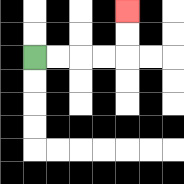{'start': '[1, 2]', 'end': '[5, 0]', 'path_directions': 'R,R,R,R,U,U', 'path_coordinates': '[[1, 2], [2, 2], [3, 2], [4, 2], [5, 2], [5, 1], [5, 0]]'}